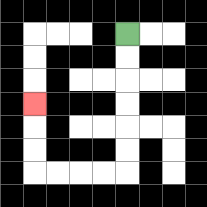{'start': '[5, 1]', 'end': '[1, 4]', 'path_directions': 'D,D,D,D,D,D,L,L,L,L,U,U,U', 'path_coordinates': '[[5, 1], [5, 2], [5, 3], [5, 4], [5, 5], [5, 6], [5, 7], [4, 7], [3, 7], [2, 7], [1, 7], [1, 6], [1, 5], [1, 4]]'}